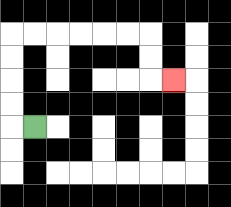{'start': '[1, 5]', 'end': '[7, 3]', 'path_directions': 'L,U,U,U,U,R,R,R,R,R,R,D,D,R', 'path_coordinates': '[[1, 5], [0, 5], [0, 4], [0, 3], [0, 2], [0, 1], [1, 1], [2, 1], [3, 1], [4, 1], [5, 1], [6, 1], [6, 2], [6, 3], [7, 3]]'}